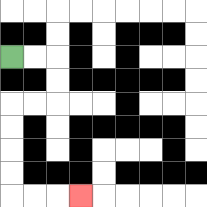{'start': '[0, 2]', 'end': '[3, 8]', 'path_directions': 'R,R,D,D,L,L,D,D,D,D,R,R,R', 'path_coordinates': '[[0, 2], [1, 2], [2, 2], [2, 3], [2, 4], [1, 4], [0, 4], [0, 5], [0, 6], [0, 7], [0, 8], [1, 8], [2, 8], [3, 8]]'}